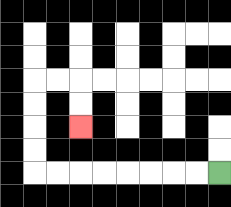{'start': '[9, 7]', 'end': '[3, 5]', 'path_directions': 'L,L,L,L,L,L,L,L,U,U,U,U,R,R,D,D', 'path_coordinates': '[[9, 7], [8, 7], [7, 7], [6, 7], [5, 7], [4, 7], [3, 7], [2, 7], [1, 7], [1, 6], [1, 5], [1, 4], [1, 3], [2, 3], [3, 3], [3, 4], [3, 5]]'}